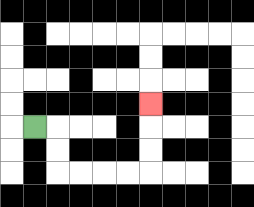{'start': '[1, 5]', 'end': '[6, 4]', 'path_directions': 'R,D,D,R,R,R,R,U,U,U', 'path_coordinates': '[[1, 5], [2, 5], [2, 6], [2, 7], [3, 7], [4, 7], [5, 7], [6, 7], [6, 6], [6, 5], [6, 4]]'}